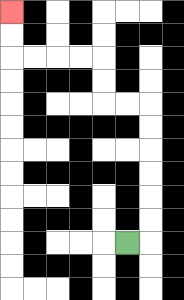{'start': '[5, 10]', 'end': '[0, 0]', 'path_directions': 'R,U,U,U,U,U,U,L,L,U,U,L,L,L,L,U,U', 'path_coordinates': '[[5, 10], [6, 10], [6, 9], [6, 8], [6, 7], [6, 6], [6, 5], [6, 4], [5, 4], [4, 4], [4, 3], [4, 2], [3, 2], [2, 2], [1, 2], [0, 2], [0, 1], [0, 0]]'}